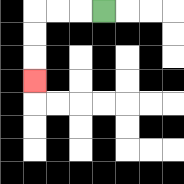{'start': '[4, 0]', 'end': '[1, 3]', 'path_directions': 'L,L,L,D,D,D', 'path_coordinates': '[[4, 0], [3, 0], [2, 0], [1, 0], [1, 1], [1, 2], [1, 3]]'}